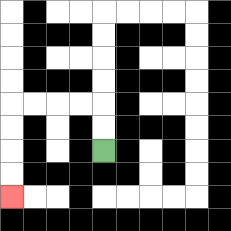{'start': '[4, 6]', 'end': '[0, 8]', 'path_directions': 'U,U,L,L,L,L,D,D,D,D', 'path_coordinates': '[[4, 6], [4, 5], [4, 4], [3, 4], [2, 4], [1, 4], [0, 4], [0, 5], [0, 6], [0, 7], [0, 8]]'}